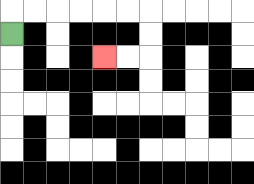{'start': '[0, 1]', 'end': '[4, 2]', 'path_directions': 'U,R,R,R,R,R,R,D,D,L,L', 'path_coordinates': '[[0, 1], [0, 0], [1, 0], [2, 0], [3, 0], [4, 0], [5, 0], [6, 0], [6, 1], [6, 2], [5, 2], [4, 2]]'}